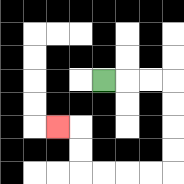{'start': '[4, 3]', 'end': '[2, 5]', 'path_directions': 'R,R,R,D,D,D,D,L,L,L,L,U,U,L', 'path_coordinates': '[[4, 3], [5, 3], [6, 3], [7, 3], [7, 4], [7, 5], [7, 6], [7, 7], [6, 7], [5, 7], [4, 7], [3, 7], [3, 6], [3, 5], [2, 5]]'}